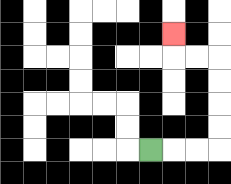{'start': '[6, 6]', 'end': '[7, 1]', 'path_directions': 'R,R,R,U,U,U,U,L,L,U', 'path_coordinates': '[[6, 6], [7, 6], [8, 6], [9, 6], [9, 5], [9, 4], [9, 3], [9, 2], [8, 2], [7, 2], [7, 1]]'}